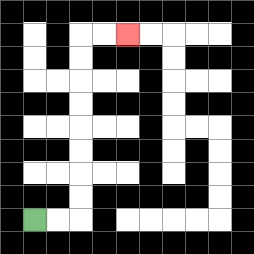{'start': '[1, 9]', 'end': '[5, 1]', 'path_directions': 'R,R,U,U,U,U,U,U,U,U,R,R', 'path_coordinates': '[[1, 9], [2, 9], [3, 9], [3, 8], [3, 7], [3, 6], [3, 5], [3, 4], [3, 3], [3, 2], [3, 1], [4, 1], [5, 1]]'}